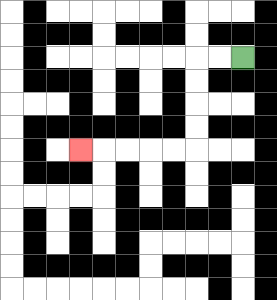{'start': '[10, 2]', 'end': '[3, 6]', 'path_directions': 'L,L,D,D,D,D,L,L,L,L,L', 'path_coordinates': '[[10, 2], [9, 2], [8, 2], [8, 3], [8, 4], [8, 5], [8, 6], [7, 6], [6, 6], [5, 6], [4, 6], [3, 6]]'}